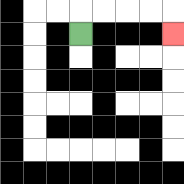{'start': '[3, 1]', 'end': '[7, 1]', 'path_directions': 'U,R,R,R,R,D', 'path_coordinates': '[[3, 1], [3, 0], [4, 0], [5, 0], [6, 0], [7, 0], [7, 1]]'}